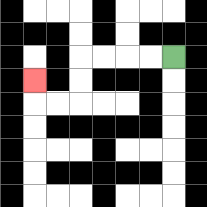{'start': '[7, 2]', 'end': '[1, 3]', 'path_directions': 'L,L,L,L,D,D,L,L,U', 'path_coordinates': '[[7, 2], [6, 2], [5, 2], [4, 2], [3, 2], [3, 3], [3, 4], [2, 4], [1, 4], [1, 3]]'}